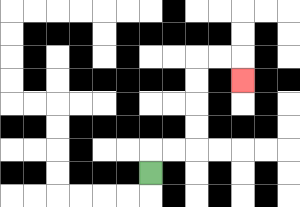{'start': '[6, 7]', 'end': '[10, 3]', 'path_directions': 'U,R,R,U,U,U,U,R,R,D', 'path_coordinates': '[[6, 7], [6, 6], [7, 6], [8, 6], [8, 5], [8, 4], [8, 3], [8, 2], [9, 2], [10, 2], [10, 3]]'}